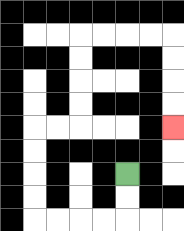{'start': '[5, 7]', 'end': '[7, 5]', 'path_directions': 'D,D,L,L,L,L,U,U,U,U,R,R,U,U,U,U,R,R,R,R,D,D,D,D', 'path_coordinates': '[[5, 7], [5, 8], [5, 9], [4, 9], [3, 9], [2, 9], [1, 9], [1, 8], [1, 7], [1, 6], [1, 5], [2, 5], [3, 5], [3, 4], [3, 3], [3, 2], [3, 1], [4, 1], [5, 1], [6, 1], [7, 1], [7, 2], [7, 3], [7, 4], [7, 5]]'}